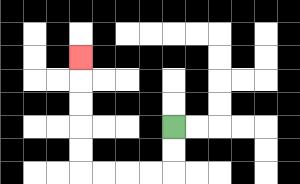{'start': '[7, 5]', 'end': '[3, 2]', 'path_directions': 'D,D,L,L,L,L,U,U,U,U,U', 'path_coordinates': '[[7, 5], [7, 6], [7, 7], [6, 7], [5, 7], [4, 7], [3, 7], [3, 6], [3, 5], [3, 4], [3, 3], [3, 2]]'}